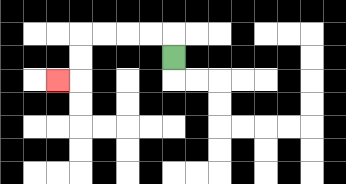{'start': '[7, 2]', 'end': '[2, 3]', 'path_directions': 'U,L,L,L,L,D,D,L', 'path_coordinates': '[[7, 2], [7, 1], [6, 1], [5, 1], [4, 1], [3, 1], [3, 2], [3, 3], [2, 3]]'}